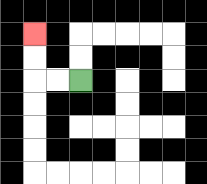{'start': '[3, 3]', 'end': '[1, 1]', 'path_directions': 'L,L,U,U', 'path_coordinates': '[[3, 3], [2, 3], [1, 3], [1, 2], [1, 1]]'}